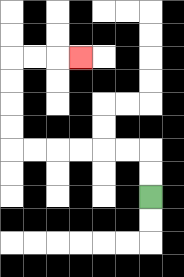{'start': '[6, 8]', 'end': '[3, 2]', 'path_directions': 'U,U,L,L,L,L,L,L,U,U,U,U,R,R,R', 'path_coordinates': '[[6, 8], [6, 7], [6, 6], [5, 6], [4, 6], [3, 6], [2, 6], [1, 6], [0, 6], [0, 5], [0, 4], [0, 3], [0, 2], [1, 2], [2, 2], [3, 2]]'}